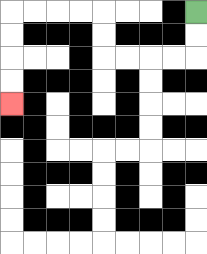{'start': '[8, 0]', 'end': '[0, 4]', 'path_directions': 'D,D,L,L,L,L,U,U,L,L,L,L,D,D,D,D', 'path_coordinates': '[[8, 0], [8, 1], [8, 2], [7, 2], [6, 2], [5, 2], [4, 2], [4, 1], [4, 0], [3, 0], [2, 0], [1, 0], [0, 0], [0, 1], [0, 2], [0, 3], [0, 4]]'}